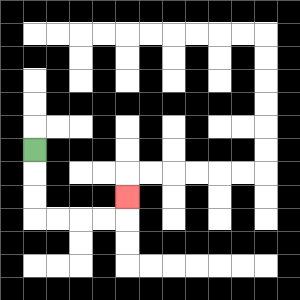{'start': '[1, 6]', 'end': '[5, 8]', 'path_directions': 'D,D,D,R,R,R,R,U', 'path_coordinates': '[[1, 6], [1, 7], [1, 8], [1, 9], [2, 9], [3, 9], [4, 9], [5, 9], [5, 8]]'}